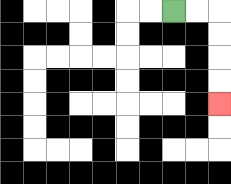{'start': '[7, 0]', 'end': '[9, 4]', 'path_directions': 'R,R,D,D,D,D', 'path_coordinates': '[[7, 0], [8, 0], [9, 0], [9, 1], [9, 2], [9, 3], [9, 4]]'}